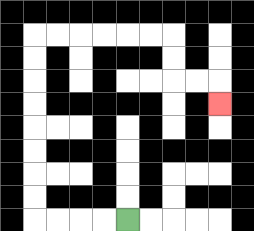{'start': '[5, 9]', 'end': '[9, 4]', 'path_directions': 'L,L,L,L,U,U,U,U,U,U,U,U,R,R,R,R,R,R,D,D,R,R,D', 'path_coordinates': '[[5, 9], [4, 9], [3, 9], [2, 9], [1, 9], [1, 8], [1, 7], [1, 6], [1, 5], [1, 4], [1, 3], [1, 2], [1, 1], [2, 1], [3, 1], [4, 1], [5, 1], [6, 1], [7, 1], [7, 2], [7, 3], [8, 3], [9, 3], [9, 4]]'}